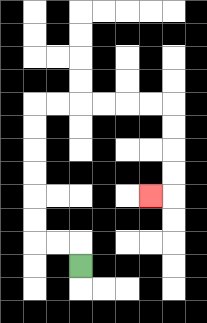{'start': '[3, 11]', 'end': '[6, 8]', 'path_directions': 'U,L,L,U,U,U,U,U,U,R,R,R,R,R,R,D,D,D,D,L', 'path_coordinates': '[[3, 11], [3, 10], [2, 10], [1, 10], [1, 9], [1, 8], [1, 7], [1, 6], [1, 5], [1, 4], [2, 4], [3, 4], [4, 4], [5, 4], [6, 4], [7, 4], [7, 5], [7, 6], [7, 7], [7, 8], [6, 8]]'}